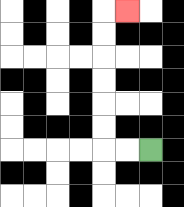{'start': '[6, 6]', 'end': '[5, 0]', 'path_directions': 'L,L,U,U,U,U,U,U,R', 'path_coordinates': '[[6, 6], [5, 6], [4, 6], [4, 5], [4, 4], [4, 3], [4, 2], [4, 1], [4, 0], [5, 0]]'}